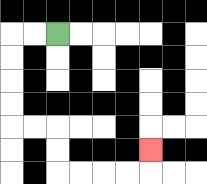{'start': '[2, 1]', 'end': '[6, 6]', 'path_directions': 'L,L,D,D,D,D,R,R,D,D,R,R,R,R,U', 'path_coordinates': '[[2, 1], [1, 1], [0, 1], [0, 2], [0, 3], [0, 4], [0, 5], [1, 5], [2, 5], [2, 6], [2, 7], [3, 7], [4, 7], [5, 7], [6, 7], [6, 6]]'}